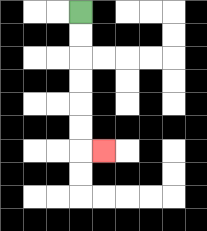{'start': '[3, 0]', 'end': '[4, 6]', 'path_directions': 'D,D,D,D,D,D,R', 'path_coordinates': '[[3, 0], [3, 1], [3, 2], [3, 3], [3, 4], [3, 5], [3, 6], [4, 6]]'}